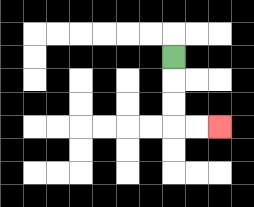{'start': '[7, 2]', 'end': '[9, 5]', 'path_directions': 'D,D,D,R,R', 'path_coordinates': '[[7, 2], [7, 3], [7, 4], [7, 5], [8, 5], [9, 5]]'}